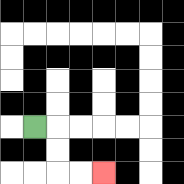{'start': '[1, 5]', 'end': '[4, 7]', 'path_directions': 'R,D,D,R,R', 'path_coordinates': '[[1, 5], [2, 5], [2, 6], [2, 7], [3, 7], [4, 7]]'}